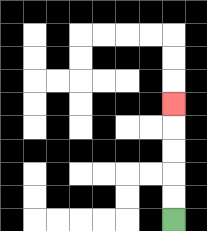{'start': '[7, 9]', 'end': '[7, 4]', 'path_directions': 'U,U,U,U,U', 'path_coordinates': '[[7, 9], [7, 8], [7, 7], [7, 6], [7, 5], [7, 4]]'}